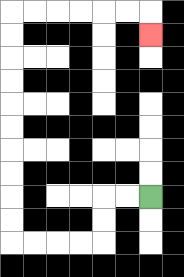{'start': '[6, 8]', 'end': '[6, 1]', 'path_directions': 'L,L,D,D,L,L,L,L,U,U,U,U,U,U,U,U,U,U,R,R,R,R,R,R,D', 'path_coordinates': '[[6, 8], [5, 8], [4, 8], [4, 9], [4, 10], [3, 10], [2, 10], [1, 10], [0, 10], [0, 9], [0, 8], [0, 7], [0, 6], [0, 5], [0, 4], [0, 3], [0, 2], [0, 1], [0, 0], [1, 0], [2, 0], [3, 0], [4, 0], [5, 0], [6, 0], [6, 1]]'}